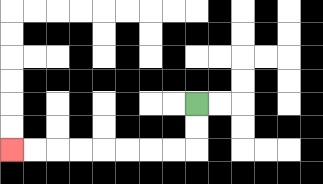{'start': '[8, 4]', 'end': '[0, 6]', 'path_directions': 'D,D,L,L,L,L,L,L,L,L', 'path_coordinates': '[[8, 4], [8, 5], [8, 6], [7, 6], [6, 6], [5, 6], [4, 6], [3, 6], [2, 6], [1, 6], [0, 6]]'}